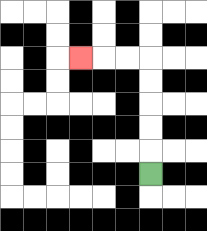{'start': '[6, 7]', 'end': '[3, 2]', 'path_directions': 'U,U,U,U,U,L,L,L', 'path_coordinates': '[[6, 7], [6, 6], [6, 5], [6, 4], [6, 3], [6, 2], [5, 2], [4, 2], [3, 2]]'}